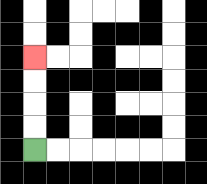{'start': '[1, 6]', 'end': '[1, 2]', 'path_directions': 'U,U,U,U', 'path_coordinates': '[[1, 6], [1, 5], [1, 4], [1, 3], [1, 2]]'}